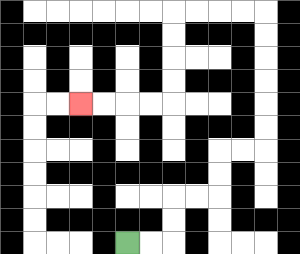{'start': '[5, 10]', 'end': '[3, 4]', 'path_directions': 'R,R,U,U,R,R,U,U,R,R,U,U,U,U,U,U,L,L,L,L,D,D,D,D,L,L,L,L', 'path_coordinates': '[[5, 10], [6, 10], [7, 10], [7, 9], [7, 8], [8, 8], [9, 8], [9, 7], [9, 6], [10, 6], [11, 6], [11, 5], [11, 4], [11, 3], [11, 2], [11, 1], [11, 0], [10, 0], [9, 0], [8, 0], [7, 0], [7, 1], [7, 2], [7, 3], [7, 4], [6, 4], [5, 4], [4, 4], [3, 4]]'}